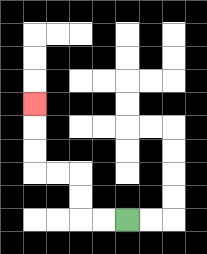{'start': '[5, 9]', 'end': '[1, 4]', 'path_directions': 'L,L,U,U,L,L,U,U,U', 'path_coordinates': '[[5, 9], [4, 9], [3, 9], [3, 8], [3, 7], [2, 7], [1, 7], [1, 6], [1, 5], [1, 4]]'}